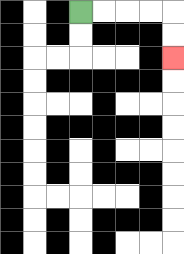{'start': '[3, 0]', 'end': '[7, 2]', 'path_directions': 'R,R,R,R,D,D', 'path_coordinates': '[[3, 0], [4, 0], [5, 0], [6, 0], [7, 0], [7, 1], [7, 2]]'}